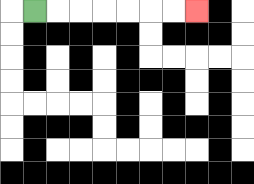{'start': '[1, 0]', 'end': '[8, 0]', 'path_directions': 'R,R,R,R,R,R,R', 'path_coordinates': '[[1, 0], [2, 0], [3, 0], [4, 0], [5, 0], [6, 0], [7, 0], [8, 0]]'}